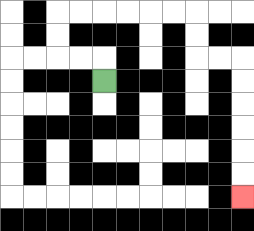{'start': '[4, 3]', 'end': '[10, 8]', 'path_directions': 'U,L,L,U,U,R,R,R,R,R,R,D,D,R,R,D,D,D,D,D,D', 'path_coordinates': '[[4, 3], [4, 2], [3, 2], [2, 2], [2, 1], [2, 0], [3, 0], [4, 0], [5, 0], [6, 0], [7, 0], [8, 0], [8, 1], [8, 2], [9, 2], [10, 2], [10, 3], [10, 4], [10, 5], [10, 6], [10, 7], [10, 8]]'}